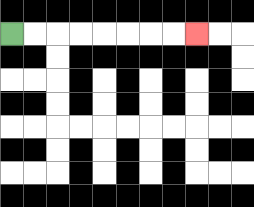{'start': '[0, 1]', 'end': '[8, 1]', 'path_directions': 'R,R,R,R,R,R,R,R', 'path_coordinates': '[[0, 1], [1, 1], [2, 1], [3, 1], [4, 1], [5, 1], [6, 1], [7, 1], [8, 1]]'}